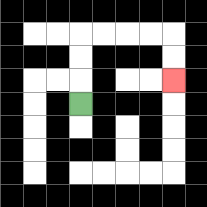{'start': '[3, 4]', 'end': '[7, 3]', 'path_directions': 'U,U,U,R,R,R,R,D,D', 'path_coordinates': '[[3, 4], [3, 3], [3, 2], [3, 1], [4, 1], [5, 1], [6, 1], [7, 1], [7, 2], [7, 3]]'}